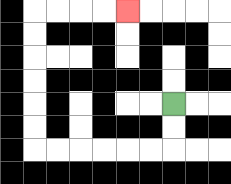{'start': '[7, 4]', 'end': '[5, 0]', 'path_directions': 'D,D,L,L,L,L,L,L,U,U,U,U,U,U,R,R,R,R', 'path_coordinates': '[[7, 4], [7, 5], [7, 6], [6, 6], [5, 6], [4, 6], [3, 6], [2, 6], [1, 6], [1, 5], [1, 4], [1, 3], [1, 2], [1, 1], [1, 0], [2, 0], [3, 0], [4, 0], [5, 0]]'}